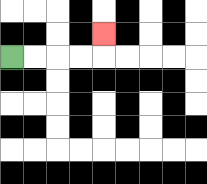{'start': '[0, 2]', 'end': '[4, 1]', 'path_directions': 'R,R,R,R,U', 'path_coordinates': '[[0, 2], [1, 2], [2, 2], [3, 2], [4, 2], [4, 1]]'}